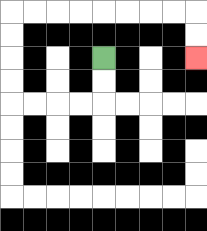{'start': '[4, 2]', 'end': '[8, 2]', 'path_directions': 'D,D,L,L,L,L,U,U,U,U,R,R,R,R,R,R,R,R,D,D', 'path_coordinates': '[[4, 2], [4, 3], [4, 4], [3, 4], [2, 4], [1, 4], [0, 4], [0, 3], [0, 2], [0, 1], [0, 0], [1, 0], [2, 0], [3, 0], [4, 0], [5, 0], [6, 0], [7, 0], [8, 0], [8, 1], [8, 2]]'}